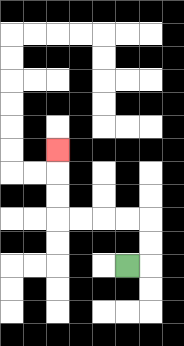{'start': '[5, 11]', 'end': '[2, 6]', 'path_directions': 'R,U,U,L,L,L,L,U,U,U', 'path_coordinates': '[[5, 11], [6, 11], [6, 10], [6, 9], [5, 9], [4, 9], [3, 9], [2, 9], [2, 8], [2, 7], [2, 6]]'}